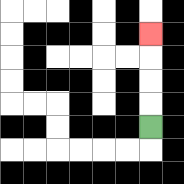{'start': '[6, 5]', 'end': '[6, 1]', 'path_directions': 'U,U,U,U', 'path_coordinates': '[[6, 5], [6, 4], [6, 3], [6, 2], [6, 1]]'}